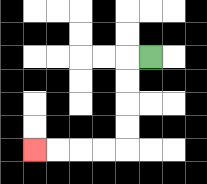{'start': '[6, 2]', 'end': '[1, 6]', 'path_directions': 'L,D,D,D,D,L,L,L,L', 'path_coordinates': '[[6, 2], [5, 2], [5, 3], [5, 4], [5, 5], [5, 6], [4, 6], [3, 6], [2, 6], [1, 6]]'}